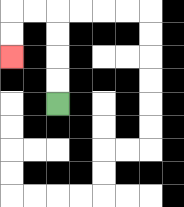{'start': '[2, 4]', 'end': '[0, 2]', 'path_directions': 'U,U,U,U,L,L,D,D', 'path_coordinates': '[[2, 4], [2, 3], [2, 2], [2, 1], [2, 0], [1, 0], [0, 0], [0, 1], [0, 2]]'}